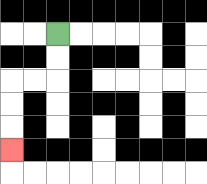{'start': '[2, 1]', 'end': '[0, 6]', 'path_directions': 'D,D,L,L,D,D,D', 'path_coordinates': '[[2, 1], [2, 2], [2, 3], [1, 3], [0, 3], [0, 4], [0, 5], [0, 6]]'}